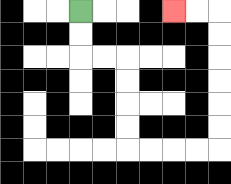{'start': '[3, 0]', 'end': '[7, 0]', 'path_directions': 'D,D,R,R,D,D,D,D,R,R,R,R,U,U,U,U,U,U,L,L', 'path_coordinates': '[[3, 0], [3, 1], [3, 2], [4, 2], [5, 2], [5, 3], [5, 4], [5, 5], [5, 6], [6, 6], [7, 6], [8, 6], [9, 6], [9, 5], [9, 4], [9, 3], [9, 2], [9, 1], [9, 0], [8, 0], [7, 0]]'}